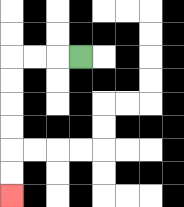{'start': '[3, 2]', 'end': '[0, 8]', 'path_directions': 'L,L,L,D,D,D,D,D,D', 'path_coordinates': '[[3, 2], [2, 2], [1, 2], [0, 2], [0, 3], [0, 4], [0, 5], [0, 6], [0, 7], [0, 8]]'}